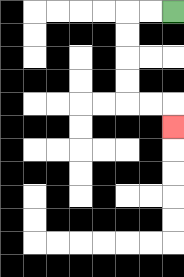{'start': '[7, 0]', 'end': '[7, 5]', 'path_directions': 'L,L,D,D,D,D,R,R,D', 'path_coordinates': '[[7, 0], [6, 0], [5, 0], [5, 1], [5, 2], [5, 3], [5, 4], [6, 4], [7, 4], [7, 5]]'}